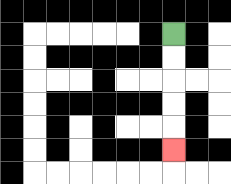{'start': '[7, 1]', 'end': '[7, 6]', 'path_directions': 'D,D,D,D,D', 'path_coordinates': '[[7, 1], [7, 2], [7, 3], [7, 4], [7, 5], [7, 6]]'}